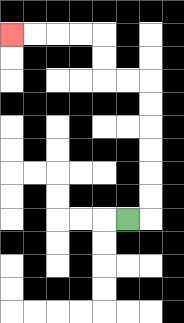{'start': '[5, 9]', 'end': '[0, 1]', 'path_directions': 'R,U,U,U,U,U,U,L,L,U,U,L,L,L,L', 'path_coordinates': '[[5, 9], [6, 9], [6, 8], [6, 7], [6, 6], [6, 5], [6, 4], [6, 3], [5, 3], [4, 3], [4, 2], [4, 1], [3, 1], [2, 1], [1, 1], [0, 1]]'}